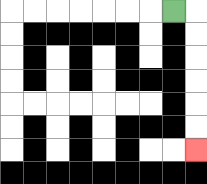{'start': '[7, 0]', 'end': '[8, 6]', 'path_directions': 'R,D,D,D,D,D,D', 'path_coordinates': '[[7, 0], [8, 0], [8, 1], [8, 2], [8, 3], [8, 4], [8, 5], [8, 6]]'}